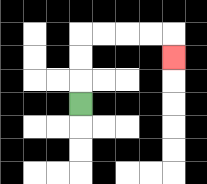{'start': '[3, 4]', 'end': '[7, 2]', 'path_directions': 'U,U,U,R,R,R,R,D', 'path_coordinates': '[[3, 4], [3, 3], [3, 2], [3, 1], [4, 1], [5, 1], [6, 1], [7, 1], [7, 2]]'}